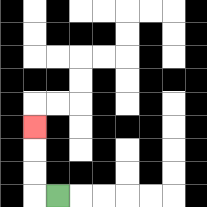{'start': '[2, 8]', 'end': '[1, 5]', 'path_directions': 'L,U,U,U', 'path_coordinates': '[[2, 8], [1, 8], [1, 7], [1, 6], [1, 5]]'}